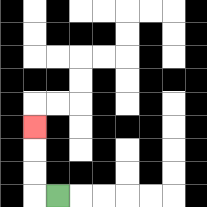{'start': '[2, 8]', 'end': '[1, 5]', 'path_directions': 'L,U,U,U', 'path_coordinates': '[[2, 8], [1, 8], [1, 7], [1, 6], [1, 5]]'}